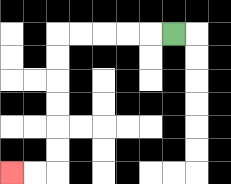{'start': '[7, 1]', 'end': '[0, 7]', 'path_directions': 'L,L,L,L,L,D,D,D,D,D,D,L,L', 'path_coordinates': '[[7, 1], [6, 1], [5, 1], [4, 1], [3, 1], [2, 1], [2, 2], [2, 3], [2, 4], [2, 5], [2, 6], [2, 7], [1, 7], [0, 7]]'}